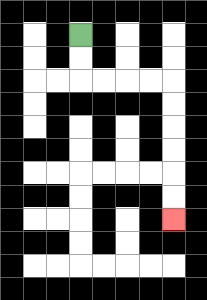{'start': '[3, 1]', 'end': '[7, 9]', 'path_directions': 'D,D,R,R,R,R,D,D,D,D,D,D', 'path_coordinates': '[[3, 1], [3, 2], [3, 3], [4, 3], [5, 3], [6, 3], [7, 3], [7, 4], [7, 5], [7, 6], [7, 7], [7, 8], [7, 9]]'}